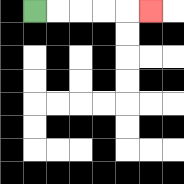{'start': '[1, 0]', 'end': '[6, 0]', 'path_directions': 'R,R,R,R,R', 'path_coordinates': '[[1, 0], [2, 0], [3, 0], [4, 0], [5, 0], [6, 0]]'}